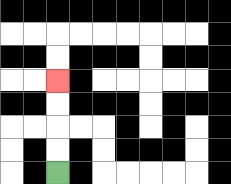{'start': '[2, 7]', 'end': '[2, 3]', 'path_directions': 'U,U,U,U', 'path_coordinates': '[[2, 7], [2, 6], [2, 5], [2, 4], [2, 3]]'}